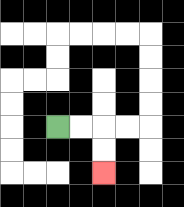{'start': '[2, 5]', 'end': '[4, 7]', 'path_directions': 'R,R,D,D', 'path_coordinates': '[[2, 5], [3, 5], [4, 5], [4, 6], [4, 7]]'}